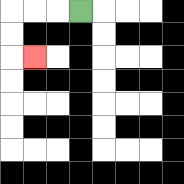{'start': '[3, 0]', 'end': '[1, 2]', 'path_directions': 'L,L,L,D,D,R', 'path_coordinates': '[[3, 0], [2, 0], [1, 0], [0, 0], [0, 1], [0, 2], [1, 2]]'}